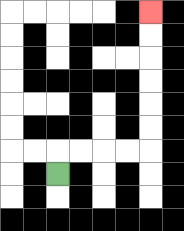{'start': '[2, 7]', 'end': '[6, 0]', 'path_directions': 'U,R,R,R,R,U,U,U,U,U,U', 'path_coordinates': '[[2, 7], [2, 6], [3, 6], [4, 6], [5, 6], [6, 6], [6, 5], [6, 4], [6, 3], [6, 2], [6, 1], [6, 0]]'}